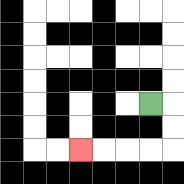{'start': '[6, 4]', 'end': '[3, 6]', 'path_directions': 'R,D,D,L,L,L,L', 'path_coordinates': '[[6, 4], [7, 4], [7, 5], [7, 6], [6, 6], [5, 6], [4, 6], [3, 6]]'}